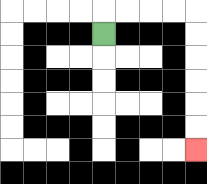{'start': '[4, 1]', 'end': '[8, 6]', 'path_directions': 'U,R,R,R,R,D,D,D,D,D,D', 'path_coordinates': '[[4, 1], [4, 0], [5, 0], [6, 0], [7, 0], [8, 0], [8, 1], [8, 2], [8, 3], [8, 4], [8, 5], [8, 6]]'}